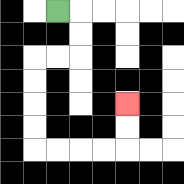{'start': '[2, 0]', 'end': '[5, 4]', 'path_directions': 'R,D,D,L,L,D,D,D,D,R,R,R,R,U,U', 'path_coordinates': '[[2, 0], [3, 0], [3, 1], [3, 2], [2, 2], [1, 2], [1, 3], [1, 4], [1, 5], [1, 6], [2, 6], [3, 6], [4, 6], [5, 6], [5, 5], [5, 4]]'}